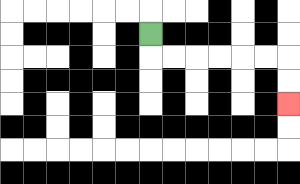{'start': '[6, 1]', 'end': '[12, 4]', 'path_directions': 'D,R,R,R,R,R,R,D,D', 'path_coordinates': '[[6, 1], [6, 2], [7, 2], [8, 2], [9, 2], [10, 2], [11, 2], [12, 2], [12, 3], [12, 4]]'}